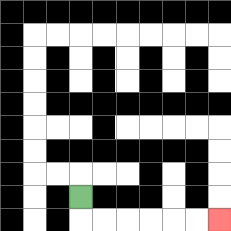{'start': '[3, 8]', 'end': '[9, 9]', 'path_directions': 'D,R,R,R,R,R,R', 'path_coordinates': '[[3, 8], [3, 9], [4, 9], [5, 9], [6, 9], [7, 9], [8, 9], [9, 9]]'}